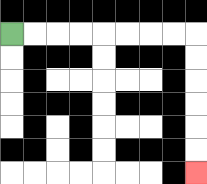{'start': '[0, 1]', 'end': '[8, 7]', 'path_directions': 'R,R,R,R,R,R,R,R,D,D,D,D,D,D', 'path_coordinates': '[[0, 1], [1, 1], [2, 1], [3, 1], [4, 1], [5, 1], [6, 1], [7, 1], [8, 1], [8, 2], [8, 3], [8, 4], [8, 5], [8, 6], [8, 7]]'}